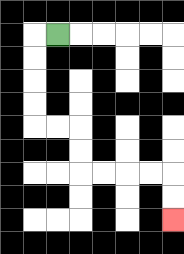{'start': '[2, 1]', 'end': '[7, 9]', 'path_directions': 'L,D,D,D,D,R,R,D,D,R,R,R,R,D,D', 'path_coordinates': '[[2, 1], [1, 1], [1, 2], [1, 3], [1, 4], [1, 5], [2, 5], [3, 5], [3, 6], [3, 7], [4, 7], [5, 7], [6, 7], [7, 7], [7, 8], [7, 9]]'}